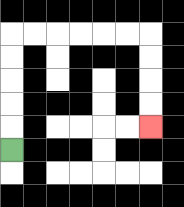{'start': '[0, 6]', 'end': '[6, 5]', 'path_directions': 'U,U,U,U,U,R,R,R,R,R,R,D,D,D,D', 'path_coordinates': '[[0, 6], [0, 5], [0, 4], [0, 3], [0, 2], [0, 1], [1, 1], [2, 1], [3, 1], [4, 1], [5, 1], [6, 1], [6, 2], [6, 3], [6, 4], [6, 5]]'}